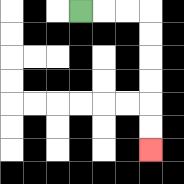{'start': '[3, 0]', 'end': '[6, 6]', 'path_directions': 'R,R,R,D,D,D,D,D,D', 'path_coordinates': '[[3, 0], [4, 0], [5, 0], [6, 0], [6, 1], [6, 2], [6, 3], [6, 4], [6, 5], [6, 6]]'}